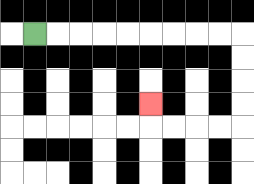{'start': '[1, 1]', 'end': '[6, 4]', 'path_directions': 'R,R,R,R,R,R,R,R,R,D,D,D,D,L,L,L,L,U', 'path_coordinates': '[[1, 1], [2, 1], [3, 1], [4, 1], [5, 1], [6, 1], [7, 1], [8, 1], [9, 1], [10, 1], [10, 2], [10, 3], [10, 4], [10, 5], [9, 5], [8, 5], [7, 5], [6, 5], [6, 4]]'}